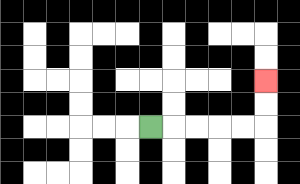{'start': '[6, 5]', 'end': '[11, 3]', 'path_directions': 'R,R,R,R,R,U,U', 'path_coordinates': '[[6, 5], [7, 5], [8, 5], [9, 5], [10, 5], [11, 5], [11, 4], [11, 3]]'}